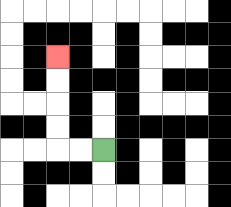{'start': '[4, 6]', 'end': '[2, 2]', 'path_directions': 'L,L,U,U,U,U', 'path_coordinates': '[[4, 6], [3, 6], [2, 6], [2, 5], [2, 4], [2, 3], [2, 2]]'}